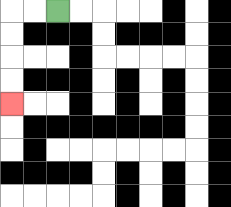{'start': '[2, 0]', 'end': '[0, 4]', 'path_directions': 'L,L,D,D,D,D', 'path_coordinates': '[[2, 0], [1, 0], [0, 0], [0, 1], [0, 2], [0, 3], [0, 4]]'}